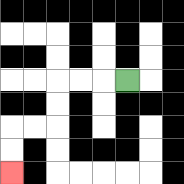{'start': '[5, 3]', 'end': '[0, 7]', 'path_directions': 'L,L,L,D,D,L,L,D,D', 'path_coordinates': '[[5, 3], [4, 3], [3, 3], [2, 3], [2, 4], [2, 5], [1, 5], [0, 5], [0, 6], [0, 7]]'}